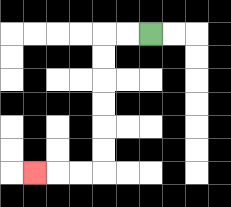{'start': '[6, 1]', 'end': '[1, 7]', 'path_directions': 'L,L,D,D,D,D,D,D,L,L,L', 'path_coordinates': '[[6, 1], [5, 1], [4, 1], [4, 2], [4, 3], [4, 4], [4, 5], [4, 6], [4, 7], [3, 7], [2, 7], [1, 7]]'}